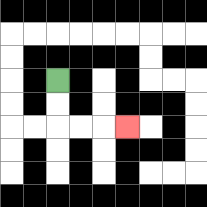{'start': '[2, 3]', 'end': '[5, 5]', 'path_directions': 'D,D,R,R,R', 'path_coordinates': '[[2, 3], [2, 4], [2, 5], [3, 5], [4, 5], [5, 5]]'}